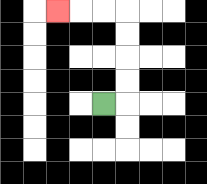{'start': '[4, 4]', 'end': '[2, 0]', 'path_directions': 'R,U,U,U,U,L,L,L', 'path_coordinates': '[[4, 4], [5, 4], [5, 3], [5, 2], [5, 1], [5, 0], [4, 0], [3, 0], [2, 0]]'}